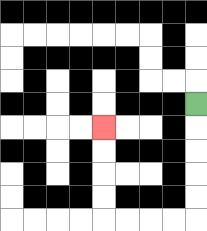{'start': '[8, 4]', 'end': '[4, 5]', 'path_directions': 'D,D,D,D,D,L,L,L,L,U,U,U,U', 'path_coordinates': '[[8, 4], [8, 5], [8, 6], [8, 7], [8, 8], [8, 9], [7, 9], [6, 9], [5, 9], [4, 9], [4, 8], [4, 7], [4, 6], [4, 5]]'}